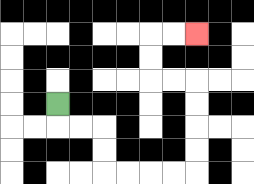{'start': '[2, 4]', 'end': '[8, 1]', 'path_directions': 'D,R,R,D,D,R,R,R,R,U,U,U,U,L,L,U,U,R,R', 'path_coordinates': '[[2, 4], [2, 5], [3, 5], [4, 5], [4, 6], [4, 7], [5, 7], [6, 7], [7, 7], [8, 7], [8, 6], [8, 5], [8, 4], [8, 3], [7, 3], [6, 3], [6, 2], [6, 1], [7, 1], [8, 1]]'}